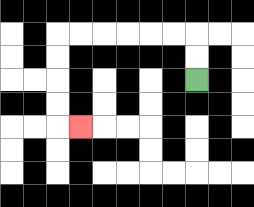{'start': '[8, 3]', 'end': '[3, 5]', 'path_directions': 'U,U,L,L,L,L,L,L,D,D,D,D,R', 'path_coordinates': '[[8, 3], [8, 2], [8, 1], [7, 1], [6, 1], [5, 1], [4, 1], [3, 1], [2, 1], [2, 2], [2, 3], [2, 4], [2, 5], [3, 5]]'}